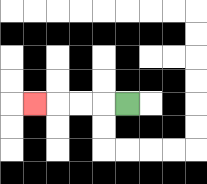{'start': '[5, 4]', 'end': '[1, 4]', 'path_directions': 'L,L,L,L', 'path_coordinates': '[[5, 4], [4, 4], [3, 4], [2, 4], [1, 4]]'}